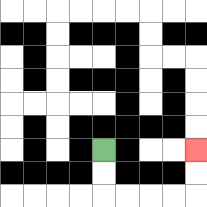{'start': '[4, 6]', 'end': '[8, 6]', 'path_directions': 'D,D,R,R,R,R,U,U', 'path_coordinates': '[[4, 6], [4, 7], [4, 8], [5, 8], [6, 8], [7, 8], [8, 8], [8, 7], [8, 6]]'}